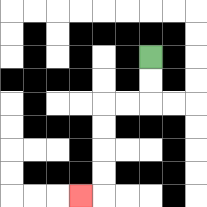{'start': '[6, 2]', 'end': '[3, 8]', 'path_directions': 'D,D,L,L,D,D,D,D,L', 'path_coordinates': '[[6, 2], [6, 3], [6, 4], [5, 4], [4, 4], [4, 5], [4, 6], [4, 7], [4, 8], [3, 8]]'}